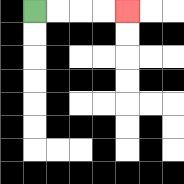{'start': '[1, 0]', 'end': '[5, 0]', 'path_directions': 'R,R,R,R', 'path_coordinates': '[[1, 0], [2, 0], [3, 0], [4, 0], [5, 0]]'}